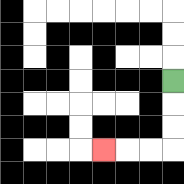{'start': '[7, 3]', 'end': '[4, 6]', 'path_directions': 'D,D,D,L,L,L', 'path_coordinates': '[[7, 3], [7, 4], [7, 5], [7, 6], [6, 6], [5, 6], [4, 6]]'}